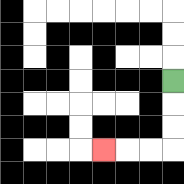{'start': '[7, 3]', 'end': '[4, 6]', 'path_directions': 'D,D,D,L,L,L', 'path_coordinates': '[[7, 3], [7, 4], [7, 5], [7, 6], [6, 6], [5, 6], [4, 6]]'}